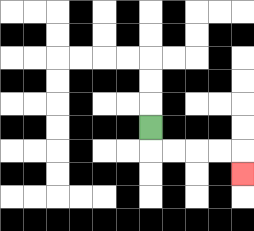{'start': '[6, 5]', 'end': '[10, 7]', 'path_directions': 'D,R,R,R,R,D', 'path_coordinates': '[[6, 5], [6, 6], [7, 6], [8, 6], [9, 6], [10, 6], [10, 7]]'}